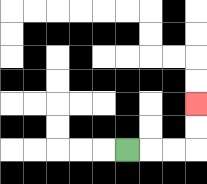{'start': '[5, 6]', 'end': '[8, 4]', 'path_directions': 'R,R,R,U,U', 'path_coordinates': '[[5, 6], [6, 6], [7, 6], [8, 6], [8, 5], [8, 4]]'}